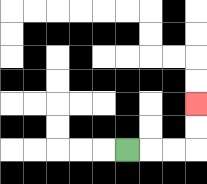{'start': '[5, 6]', 'end': '[8, 4]', 'path_directions': 'R,R,R,U,U', 'path_coordinates': '[[5, 6], [6, 6], [7, 6], [8, 6], [8, 5], [8, 4]]'}